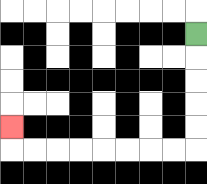{'start': '[8, 1]', 'end': '[0, 5]', 'path_directions': 'D,D,D,D,D,L,L,L,L,L,L,L,L,U', 'path_coordinates': '[[8, 1], [8, 2], [8, 3], [8, 4], [8, 5], [8, 6], [7, 6], [6, 6], [5, 6], [4, 6], [3, 6], [2, 6], [1, 6], [0, 6], [0, 5]]'}